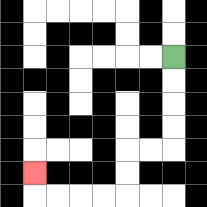{'start': '[7, 2]', 'end': '[1, 7]', 'path_directions': 'D,D,D,D,L,L,D,D,L,L,L,L,U', 'path_coordinates': '[[7, 2], [7, 3], [7, 4], [7, 5], [7, 6], [6, 6], [5, 6], [5, 7], [5, 8], [4, 8], [3, 8], [2, 8], [1, 8], [1, 7]]'}